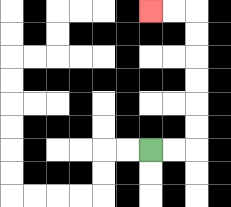{'start': '[6, 6]', 'end': '[6, 0]', 'path_directions': 'R,R,U,U,U,U,U,U,L,L', 'path_coordinates': '[[6, 6], [7, 6], [8, 6], [8, 5], [8, 4], [8, 3], [8, 2], [8, 1], [8, 0], [7, 0], [6, 0]]'}